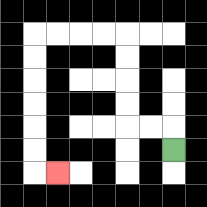{'start': '[7, 6]', 'end': '[2, 7]', 'path_directions': 'U,L,L,U,U,U,U,L,L,L,L,D,D,D,D,D,D,R', 'path_coordinates': '[[7, 6], [7, 5], [6, 5], [5, 5], [5, 4], [5, 3], [5, 2], [5, 1], [4, 1], [3, 1], [2, 1], [1, 1], [1, 2], [1, 3], [1, 4], [1, 5], [1, 6], [1, 7], [2, 7]]'}